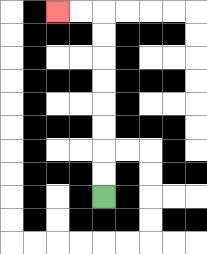{'start': '[4, 8]', 'end': '[2, 0]', 'path_directions': 'U,U,U,U,U,U,U,U,L,L', 'path_coordinates': '[[4, 8], [4, 7], [4, 6], [4, 5], [4, 4], [4, 3], [4, 2], [4, 1], [4, 0], [3, 0], [2, 0]]'}